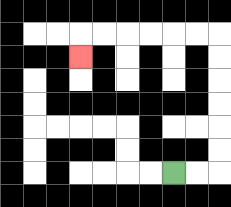{'start': '[7, 7]', 'end': '[3, 2]', 'path_directions': 'R,R,U,U,U,U,U,U,L,L,L,L,L,L,D', 'path_coordinates': '[[7, 7], [8, 7], [9, 7], [9, 6], [9, 5], [9, 4], [9, 3], [9, 2], [9, 1], [8, 1], [7, 1], [6, 1], [5, 1], [4, 1], [3, 1], [3, 2]]'}